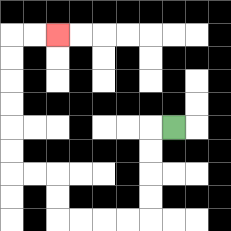{'start': '[7, 5]', 'end': '[2, 1]', 'path_directions': 'L,D,D,D,D,L,L,L,L,U,U,L,L,U,U,U,U,U,U,R,R', 'path_coordinates': '[[7, 5], [6, 5], [6, 6], [6, 7], [6, 8], [6, 9], [5, 9], [4, 9], [3, 9], [2, 9], [2, 8], [2, 7], [1, 7], [0, 7], [0, 6], [0, 5], [0, 4], [0, 3], [0, 2], [0, 1], [1, 1], [2, 1]]'}